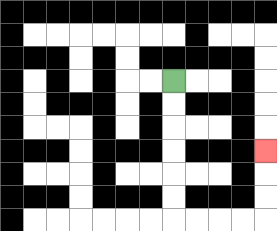{'start': '[7, 3]', 'end': '[11, 6]', 'path_directions': 'D,D,D,D,D,D,R,R,R,R,U,U,U', 'path_coordinates': '[[7, 3], [7, 4], [7, 5], [7, 6], [7, 7], [7, 8], [7, 9], [8, 9], [9, 9], [10, 9], [11, 9], [11, 8], [11, 7], [11, 6]]'}